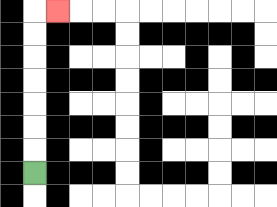{'start': '[1, 7]', 'end': '[2, 0]', 'path_directions': 'U,U,U,U,U,U,U,R', 'path_coordinates': '[[1, 7], [1, 6], [1, 5], [1, 4], [1, 3], [1, 2], [1, 1], [1, 0], [2, 0]]'}